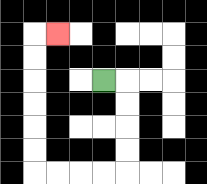{'start': '[4, 3]', 'end': '[2, 1]', 'path_directions': 'R,D,D,D,D,L,L,L,L,U,U,U,U,U,U,R', 'path_coordinates': '[[4, 3], [5, 3], [5, 4], [5, 5], [5, 6], [5, 7], [4, 7], [3, 7], [2, 7], [1, 7], [1, 6], [1, 5], [1, 4], [1, 3], [1, 2], [1, 1], [2, 1]]'}